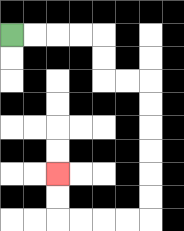{'start': '[0, 1]', 'end': '[2, 7]', 'path_directions': 'R,R,R,R,D,D,R,R,D,D,D,D,D,D,L,L,L,L,U,U', 'path_coordinates': '[[0, 1], [1, 1], [2, 1], [3, 1], [4, 1], [4, 2], [4, 3], [5, 3], [6, 3], [6, 4], [6, 5], [6, 6], [6, 7], [6, 8], [6, 9], [5, 9], [4, 9], [3, 9], [2, 9], [2, 8], [2, 7]]'}